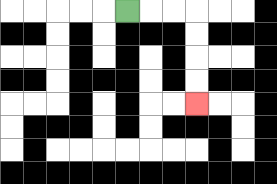{'start': '[5, 0]', 'end': '[8, 4]', 'path_directions': 'R,R,R,D,D,D,D', 'path_coordinates': '[[5, 0], [6, 0], [7, 0], [8, 0], [8, 1], [8, 2], [8, 3], [8, 4]]'}